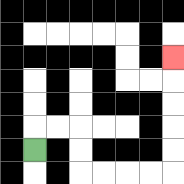{'start': '[1, 6]', 'end': '[7, 2]', 'path_directions': 'U,R,R,D,D,R,R,R,R,U,U,U,U,U', 'path_coordinates': '[[1, 6], [1, 5], [2, 5], [3, 5], [3, 6], [3, 7], [4, 7], [5, 7], [6, 7], [7, 7], [7, 6], [7, 5], [7, 4], [7, 3], [7, 2]]'}